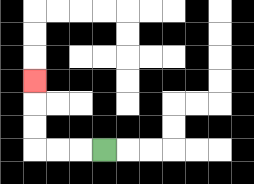{'start': '[4, 6]', 'end': '[1, 3]', 'path_directions': 'L,L,L,U,U,U', 'path_coordinates': '[[4, 6], [3, 6], [2, 6], [1, 6], [1, 5], [1, 4], [1, 3]]'}